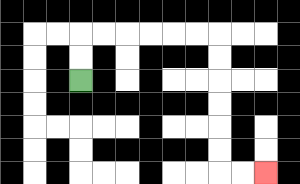{'start': '[3, 3]', 'end': '[11, 7]', 'path_directions': 'U,U,R,R,R,R,R,R,D,D,D,D,D,D,R,R', 'path_coordinates': '[[3, 3], [3, 2], [3, 1], [4, 1], [5, 1], [6, 1], [7, 1], [8, 1], [9, 1], [9, 2], [9, 3], [9, 4], [9, 5], [9, 6], [9, 7], [10, 7], [11, 7]]'}